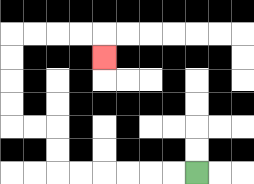{'start': '[8, 7]', 'end': '[4, 2]', 'path_directions': 'L,L,L,L,L,L,U,U,L,L,U,U,U,U,R,R,R,R,D', 'path_coordinates': '[[8, 7], [7, 7], [6, 7], [5, 7], [4, 7], [3, 7], [2, 7], [2, 6], [2, 5], [1, 5], [0, 5], [0, 4], [0, 3], [0, 2], [0, 1], [1, 1], [2, 1], [3, 1], [4, 1], [4, 2]]'}